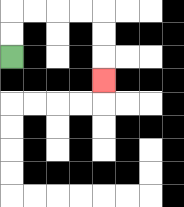{'start': '[0, 2]', 'end': '[4, 3]', 'path_directions': 'U,U,R,R,R,R,D,D,D', 'path_coordinates': '[[0, 2], [0, 1], [0, 0], [1, 0], [2, 0], [3, 0], [4, 0], [4, 1], [4, 2], [4, 3]]'}